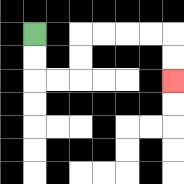{'start': '[1, 1]', 'end': '[7, 3]', 'path_directions': 'D,D,R,R,U,U,R,R,R,R,D,D', 'path_coordinates': '[[1, 1], [1, 2], [1, 3], [2, 3], [3, 3], [3, 2], [3, 1], [4, 1], [5, 1], [6, 1], [7, 1], [7, 2], [7, 3]]'}